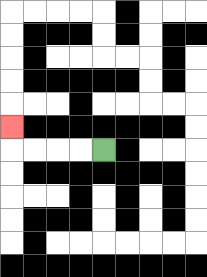{'start': '[4, 6]', 'end': '[0, 5]', 'path_directions': 'L,L,L,L,U', 'path_coordinates': '[[4, 6], [3, 6], [2, 6], [1, 6], [0, 6], [0, 5]]'}